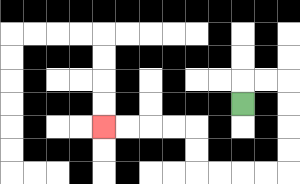{'start': '[10, 4]', 'end': '[4, 5]', 'path_directions': 'U,R,R,D,D,D,D,L,L,L,L,U,U,L,L,L,L', 'path_coordinates': '[[10, 4], [10, 3], [11, 3], [12, 3], [12, 4], [12, 5], [12, 6], [12, 7], [11, 7], [10, 7], [9, 7], [8, 7], [8, 6], [8, 5], [7, 5], [6, 5], [5, 5], [4, 5]]'}